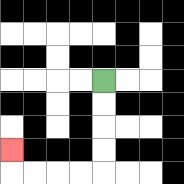{'start': '[4, 3]', 'end': '[0, 6]', 'path_directions': 'D,D,D,D,L,L,L,L,U', 'path_coordinates': '[[4, 3], [4, 4], [4, 5], [4, 6], [4, 7], [3, 7], [2, 7], [1, 7], [0, 7], [0, 6]]'}